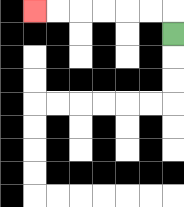{'start': '[7, 1]', 'end': '[1, 0]', 'path_directions': 'U,L,L,L,L,L,L', 'path_coordinates': '[[7, 1], [7, 0], [6, 0], [5, 0], [4, 0], [3, 0], [2, 0], [1, 0]]'}